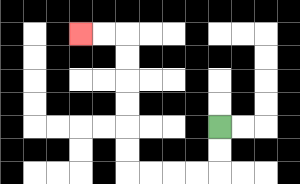{'start': '[9, 5]', 'end': '[3, 1]', 'path_directions': 'D,D,L,L,L,L,U,U,U,U,U,U,L,L', 'path_coordinates': '[[9, 5], [9, 6], [9, 7], [8, 7], [7, 7], [6, 7], [5, 7], [5, 6], [5, 5], [5, 4], [5, 3], [5, 2], [5, 1], [4, 1], [3, 1]]'}